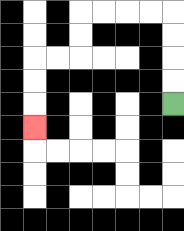{'start': '[7, 4]', 'end': '[1, 5]', 'path_directions': 'U,U,U,U,L,L,L,L,D,D,L,L,D,D,D', 'path_coordinates': '[[7, 4], [7, 3], [7, 2], [7, 1], [7, 0], [6, 0], [5, 0], [4, 0], [3, 0], [3, 1], [3, 2], [2, 2], [1, 2], [1, 3], [1, 4], [1, 5]]'}